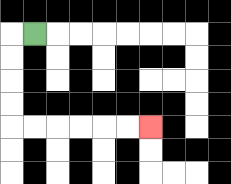{'start': '[1, 1]', 'end': '[6, 5]', 'path_directions': 'L,D,D,D,D,R,R,R,R,R,R', 'path_coordinates': '[[1, 1], [0, 1], [0, 2], [0, 3], [0, 4], [0, 5], [1, 5], [2, 5], [3, 5], [4, 5], [5, 5], [6, 5]]'}